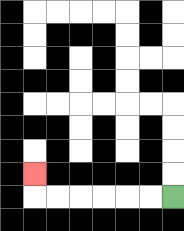{'start': '[7, 8]', 'end': '[1, 7]', 'path_directions': 'L,L,L,L,L,L,U', 'path_coordinates': '[[7, 8], [6, 8], [5, 8], [4, 8], [3, 8], [2, 8], [1, 8], [1, 7]]'}